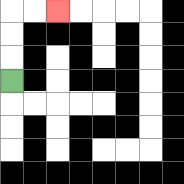{'start': '[0, 3]', 'end': '[2, 0]', 'path_directions': 'U,U,U,R,R', 'path_coordinates': '[[0, 3], [0, 2], [0, 1], [0, 0], [1, 0], [2, 0]]'}